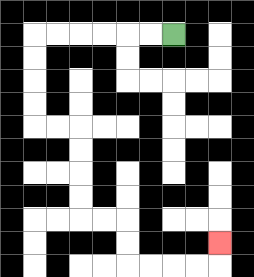{'start': '[7, 1]', 'end': '[9, 10]', 'path_directions': 'L,L,L,L,L,L,D,D,D,D,R,R,D,D,D,D,R,R,D,D,R,R,R,R,U', 'path_coordinates': '[[7, 1], [6, 1], [5, 1], [4, 1], [3, 1], [2, 1], [1, 1], [1, 2], [1, 3], [1, 4], [1, 5], [2, 5], [3, 5], [3, 6], [3, 7], [3, 8], [3, 9], [4, 9], [5, 9], [5, 10], [5, 11], [6, 11], [7, 11], [8, 11], [9, 11], [9, 10]]'}